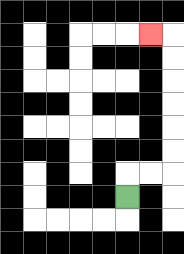{'start': '[5, 8]', 'end': '[6, 1]', 'path_directions': 'U,R,R,U,U,U,U,U,U,L', 'path_coordinates': '[[5, 8], [5, 7], [6, 7], [7, 7], [7, 6], [7, 5], [7, 4], [7, 3], [7, 2], [7, 1], [6, 1]]'}